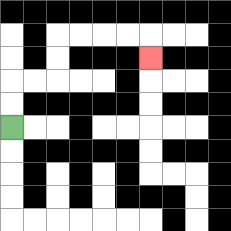{'start': '[0, 5]', 'end': '[6, 2]', 'path_directions': 'U,U,R,R,U,U,R,R,R,R,D', 'path_coordinates': '[[0, 5], [0, 4], [0, 3], [1, 3], [2, 3], [2, 2], [2, 1], [3, 1], [4, 1], [5, 1], [6, 1], [6, 2]]'}